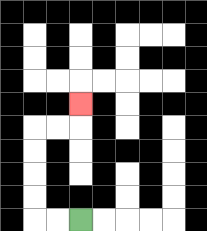{'start': '[3, 9]', 'end': '[3, 4]', 'path_directions': 'L,L,U,U,U,U,R,R,U', 'path_coordinates': '[[3, 9], [2, 9], [1, 9], [1, 8], [1, 7], [1, 6], [1, 5], [2, 5], [3, 5], [3, 4]]'}